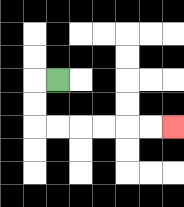{'start': '[2, 3]', 'end': '[7, 5]', 'path_directions': 'L,D,D,R,R,R,R,R,R', 'path_coordinates': '[[2, 3], [1, 3], [1, 4], [1, 5], [2, 5], [3, 5], [4, 5], [5, 5], [6, 5], [7, 5]]'}